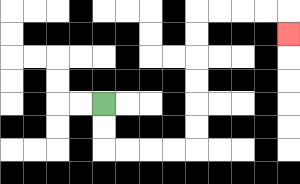{'start': '[4, 4]', 'end': '[12, 1]', 'path_directions': 'D,D,R,R,R,R,U,U,U,U,U,U,R,R,R,R,D', 'path_coordinates': '[[4, 4], [4, 5], [4, 6], [5, 6], [6, 6], [7, 6], [8, 6], [8, 5], [8, 4], [8, 3], [8, 2], [8, 1], [8, 0], [9, 0], [10, 0], [11, 0], [12, 0], [12, 1]]'}